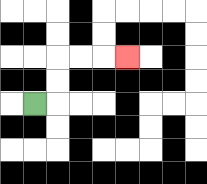{'start': '[1, 4]', 'end': '[5, 2]', 'path_directions': 'R,U,U,R,R,R', 'path_coordinates': '[[1, 4], [2, 4], [2, 3], [2, 2], [3, 2], [4, 2], [5, 2]]'}